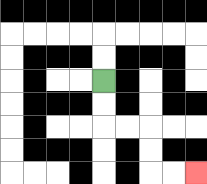{'start': '[4, 3]', 'end': '[8, 7]', 'path_directions': 'D,D,R,R,D,D,R,R', 'path_coordinates': '[[4, 3], [4, 4], [4, 5], [5, 5], [6, 5], [6, 6], [6, 7], [7, 7], [8, 7]]'}